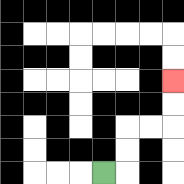{'start': '[4, 7]', 'end': '[7, 3]', 'path_directions': 'R,U,U,R,R,U,U', 'path_coordinates': '[[4, 7], [5, 7], [5, 6], [5, 5], [6, 5], [7, 5], [7, 4], [7, 3]]'}